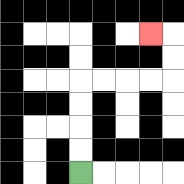{'start': '[3, 7]', 'end': '[6, 1]', 'path_directions': 'U,U,U,U,R,R,R,R,U,U,L', 'path_coordinates': '[[3, 7], [3, 6], [3, 5], [3, 4], [3, 3], [4, 3], [5, 3], [6, 3], [7, 3], [7, 2], [7, 1], [6, 1]]'}